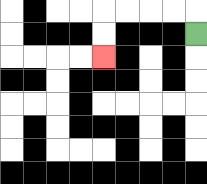{'start': '[8, 1]', 'end': '[4, 2]', 'path_directions': 'U,L,L,L,L,D,D', 'path_coordinates': '[[8, 1], [8, 0], [7, 0], [6, 0], [5, 0], [4, 0], [4, 1], [4, 2]]'}